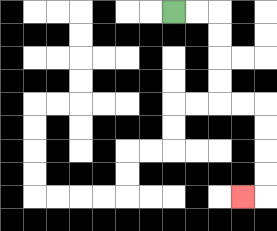{'start': '[7, 0]', 'end': '[10, 8]', 'path_directions': 'R,R,D,D,D,D,R,R,D,D,D,D,L', 'path_coordinates': '[[7, 0], [8, 0], [9, 0], [9, 1], [9, 2], [9, 3], [9, 4], [10, 4], [11, 4], [11, 5], [11, 6], [11, 7], [11, 8], [10, 8]]'}